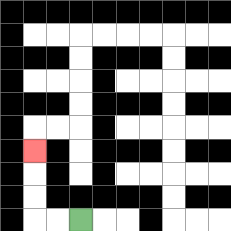{'start': '[3, 9]', 'end': '[1, 6]', 'path_directions': 'L,L,U,U,U', 'path_coordinates': '[[3, 9], [2, 9], [1, 9], [1, 8], [1, 7], [1, 6]]'}